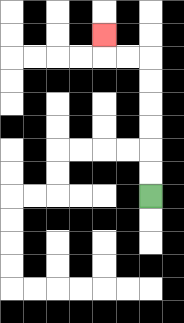{'start': '[6, 8]', 'end': '[4, 1]', 'path_directions': 'U,U,U,U,U,U,L,L,U', 'path_coordinates': '[[6, 8], [6, 7], [6, 6], [6, 5], [6, 4], [6, 3], [6, 2], [5, 2], [4, 2], [4, 1]]'}